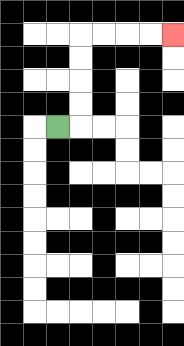{'start': '[2, 5]', 'end': '[7, 1]', 'path_directions': 'R,U,U,U,U,R,R,R,R', 'path_coordinates': '[[2, 5], [3, 5], [3, 4], [3, 3], [3, 2], [3, 1], [4, 1], [5, 1], [6, 1], [7, 1]]'}